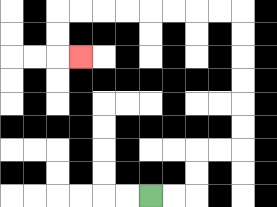{'start': '[6, 8]', 'end': '[3, 2]', 'path_directions': 'R,R,U,U,R,R,U,U,U,U,U,U,L,L,L,L,L,L,L,L,D,D,R', 'path_coordinates': '[[6, 8], [7, 8], [8, 8], [8, 7], [8, 6], [9, 6], [10, 6], [10, 5], [10, 4], [10, 3], [10, 2], [10, 1], [10, 0], [9, 0], [8, 0], [7, 0], [6, 0], [5, 0], [4, 0], [3, 0], [2, 0], [2, 1], [2, 2], [3, 2]]'}